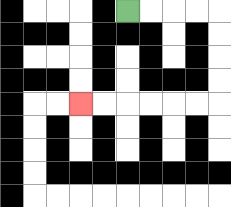{'start': '[5, 0]', 'end': '[3, 4]', 'path_directions': 'R,R,R,R,D,D,D,D,L,L,L,L,L,L', 'path_coordinates': '[[5, 0], [6, 0], [7, 0], [8, 0], [9, 0], [9, 1], [9, 2], [9, 3], [9, 4], [8, 4], [7, 4], [6, 4], [5, 4], [4, 4], [3, 4]]'}